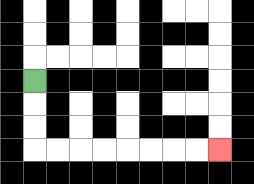{'start': '[1, 3]', 'end': '[9, 6]', 'path_directions': 'D,D,D,R,R,R,R,R,R,R,R', 'path_coordinates': '[[1, 3], [1, 4], [1, 5], [1, 6], [2, 6], [3, 6], [4, 6], [5, 6], [6, 6], [7, 6], [8, 6], [9, 6]]'}